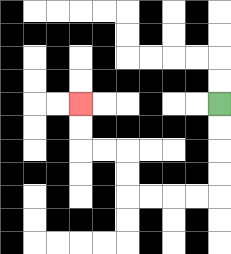{'start': '[9, 4]', 'end': '[3, 4]', 'path_directions': 'D,D,D,D,L,L,L,L,U,U,L,L,U,U', 'path_coordinates': '[[9, 4], [9, 5], [9, 6], [9, 7], [9, 8], [8, 8], [7, 8], [6, 8], [5, 8], [5, 7], [5, 6], [4, 6], [3, 6], [3, 5], [3, 4]]'}